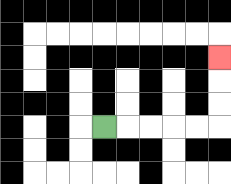{'start': '[4, 5]', 'end': '[9, 2]', 'path_directions': 'R,R,R,R,R,U,U,U', 'path_coordinates': '[[4, 5], [5, 5], [6, 5], [7, 5], [8, 5], [9, 5], [9, 4], [9, 3], [9, 2]]'}